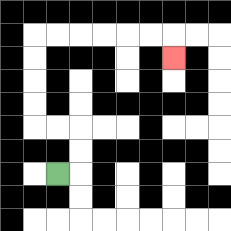{'start': '[2, 7]', 'end': '[7, 2]', 'path_directions': 'R,U,U,L,L,U,U,U,U,R,R,R,R,R,R,D', 'path_coordinates': '[[2, 7], [3, 7], [3, 6], [3, 5], [2, 5], [1, 5], [1, 4], [1, 3], [1, 2], [1, 1], [2, 1], [3, 1], [4, 1], [5, 1], [6, 1], [7, 1], [7, 2]]'}